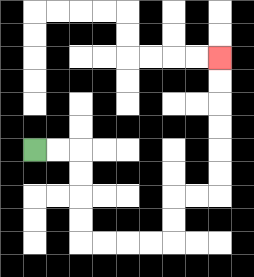{'start': '[1, 6]', 'end': '[9, 2]', 'path_directions': 'R,R,D,D,D,D,R,R,R,R,U,U,R,R,U,U,U,U,U,U', 'path_coordinates': '[[1, 6], [2, 6], [3, 6], [3, 7], [3, 8], [3, 9], [3, 10], [4, 10], [5, 10], [6, 10], [7, 10], [7, 9], [7, 8], [8, 8], [9, 8], [9, 7], [9, 6], [9, 5], [9, 4], [9, 3], [9, 2]]'}